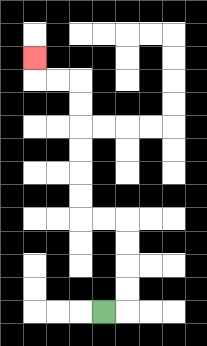{'start': '[4, 13]', 'end': '[1, 2]', 'path_directions': 'R,U,U,U,U,L,L,U,U,U,U,U,U,L,L,U', 'path_coordinates': '[[4, 13], [5, 13], [5, 12], [5, 11], [5, 10], [5, 9], [4, 9], [3, 9], [3, 8], [3, 7], [3, 6], [3, 5], [3, 4], [3, 3], [2, 3], [1, 3], [1, 2]]'}